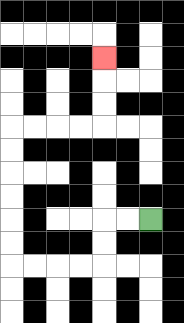{'start': '[6, 9]', 'end': '[4, 2]', 'path_directions': 'L,L,D,D,L,L,L,L,U,U,U,U,U,U,R,R,R,R,U,U,U', 'path_coordinates': '[[6, 9], [5, 9], [4, 9], [4, 10], [4, 11], [3, 11], [2, 11], [1, 11], [0, 11], [0, 10], [0, 9], [0, 8], [0, 7], [0, 6], [0, 5], [1, 5], [2, 5], [3, 5], [4, 5], [4, 4], [4, 3], [4, 2]]'}